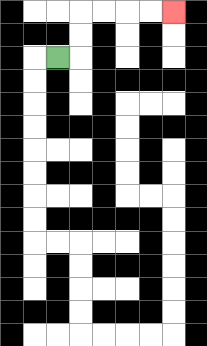{'start': '[2, 2]', 'end': '[7, 0]', 'path_directions': 'R,U,U,R,R,R,R', 'path_coordinates': '[[2, 2], [3, 2], [3, 1], [3, 0], [4, 0], [5, 0], [6, 0], [7, 0]]'}